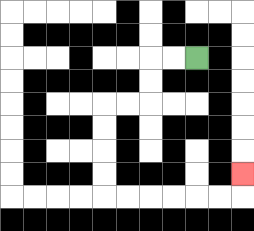{'start': '[8, 2]', 'end': '[10, 7]', 'path_directions': 'L,L,D,D,L,L,D,D,D,D,R,R,R,R,R,R,U', 'path_coordinates': '[[8, 2], [7, 2], [6, 2], [6, 3], [6, 4], [5, 4], [4, 4], [4, 5], [4, 6], [4, 7], [4, 8], [5, 8], [6, 8], [7, 8], [8, 8], [9, 8], [10, 8], [10, 7]]'}